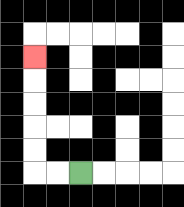{'start': '[3, 7]', 'end': '[1, 2]', 'path_directions': 'L,L,U,U,U,U,U', 'path_coordinates': '[[3, 7], [2, 7], [1, 7], [1, 6], [1, 5], [1, 4], [1, 3], [1, 2]]'}